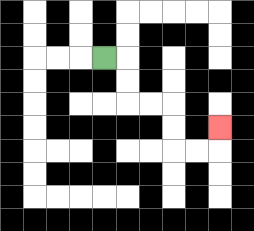{'start': '[4, 2]', 'end': '[9, 5]', 'path_directions': 'R,D,D,R,R,D,D,R,R,U', 'path_coordinates': '[[4, 2], [5, 2], [5, 3], [5, 4], [6, 4], [7, 4], [7, 5], [7, 6], [8, 6], [9, 6], [9, 5]]'}